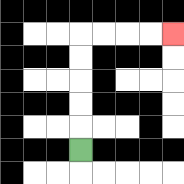{'start': '[3, 6]', 'end': '[7, 1]', 'path_directions': 'U,U,U,U,U,R,R,R,R', 'path_coordinates': '[[3, 6], [3, 5], [3, 4], [3, 3], [3, 2], [3, 1], [4, 1], [5, 1], [6, 1], [7, 1]]'}